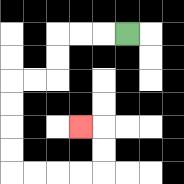{'start': '[5, 1]', 'end': '[3, 5]', 'path_directions': 'L,L,L,D,D,L,L,D,D,D,D,R,R,R,R,U,U,L', 'path_coordinates': '[[5, 1], [4, 1], [3, 1], [2, 1], [2, 2], [2, 3], [1, 3], [0, 3], [0, 4], [0, 5], [0, 6], [0, 7], [1, 7], [2, 7], [3, 7], [4, 7], [4, 6], [4, 5], [3, 5]]'}